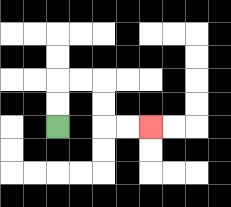{'start': '[2, 5]', 'end': '[6, 5]', 'path_directions': 'U,U,R,R,D,D,R,R', 'path_coordinates': '[[2, 5], [2, 4], [2, 3], [3, 3], [4, 3], [4, 4], [4, 5], [5, 5], [6, 5]]'}